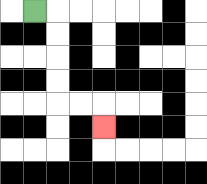{'start': '[1, 0]', 'end': '[4, 5]', 'path_directions': 'R,D,D,D,D,R,R,D', 'path_coordinates': '[[1, 0], [2, 0], [2, 1], [2, 2], [2, 3], [2, 4], [3, 4], [4, 4], [4, 5]]'}